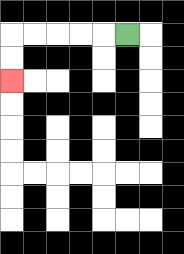{'start': '[5, 1]', 'end': '[0, 3]', 'path_directions': 'L,L,L,L,L,D,D', 'path_coordinates': '[[5, 1], [4, 1], [3, 1], [2, 1], [1, 1], [0, 1], [0, 2], [0, 3]]'}